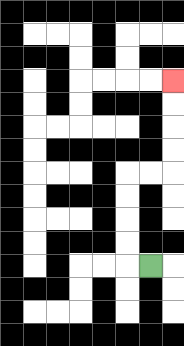{'start': '[6, 11]', 'end': '[7, 3]', 'path_directions': 'L,U,U,U,U,R,R,U,U,U,U', 'path_coordinates': '[[6, 11], [5, 11], [5, 10], [5, 9], [5, 8], [5, 7], [6, 7], [7, 7], [7, 6], [7, 5], [7, 4], [7, 3]]'}